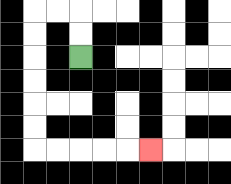{'start': '[3, 2]', 'end': '[6, 6]', 'path_directions': 'U,U,L,L,D,D,D,D,D,D,R,R,R,R,R', 'path_coordinates': '[[3, 2], [3, 1], [3, 0], [2, 0], [1, 0], [1, 1], [1, 2], [1, 3], [1, 4], [1, 5], [1, 6], [2, 6], [3, 6], [4, 6], [5, 6], [6, 6]]'}